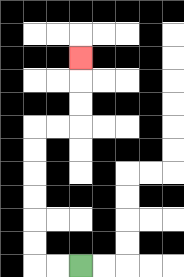{'start': '[3, 11]', 'end': '[3, 2]', 'path_directions': 'L,L,U,U,U,U,U,U,R,R,U,U,U', 'path_coordinates': '[[3, 11], [2, 11], [1, 11], [1, 10], [1, 9], [1, 8], [1, 7], [1, 6], [1, 5], [2, 5], [3, 5], [3, 4], [3, 3], [3, 2]]'}